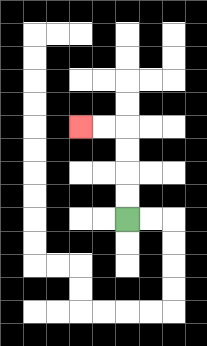{'start': '[5, 9]', 'end': '[3, 5]', 'path_directions': 'U,U,U,U,L,L', 'path_coordinates': '[[5, 9], [5, 8], [5, 7], [5, 6], [5, 5], [4, 5], [3, 5]]'}